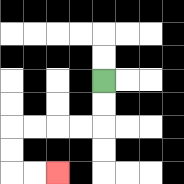{'start': '[4, 3]', 'end': '[2, 7]', 'path_directions': 'D,D,L,L,L,L,D,D,R,R', 'path_coordinates': '[[4, 3], [4, 4], [4, 5], [3, 5], [2, 5], [1, 5], [0, 5], [0, 6], [0, 7], [1, 7], [2, 7]]'}